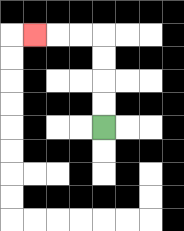{'start': '[4, 5]', 'end': '[1, 1]', 'path_directions': 'U,U,U,U,L,L,L', 'path_coordinates': '[[4, 5], [4, 4], [4, 3], [4, 2], [4, 1], [3, 1], [2, 1], [1, 1]]'}